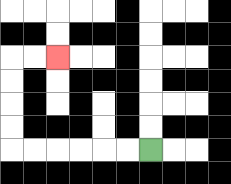{'start': '[6, 6]', 'end': '[2, 2]', 'path_directions': 'L,L,L,L,L,L,U,U,U,U,R,R', 'path_coordinates': '[[6, 6], [5, 6], [4, 6], [3, 6], [2, 6], [1, 6], [0, 6], [0, 5], [0, 4], [0, 3], [0, 2], [1, 2], [2, 2]]'}